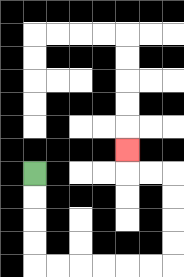{'start': '[1, 7]', 'end': '[5, 6]', 'path_directions': 'D,D,D,D,R,R,R,R,R,R,U,U,U,U,L,L,U', 'path_coordinates': '[[1, 7], [1, 8], [1, 9], [1, 10], [1, 11], [2, 11], [3, 11], [4, 11], [5, 11], [6, 11], [7, 11], [7, 10], [7, 9], [7, 8], [7, 7], [6, 7], [5, 7], [5, 6]]'}